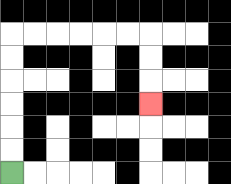{'start': '[0, 7]', 'end': '[6, 4]', 'path_directions': 'U,U,U,U,U,U,R,R,R,R,R,R,D,D,D', 'path_coordinates': '[[0, 7], [0, 6], [0, 5], [0, 4], [0, 3], [0, 2], [0, 1], [1, 1], [2, 1], [3, 1], [4, 1], [5, 1], [6, 1], [6, 2], [6, 3], [6, 4]]'}